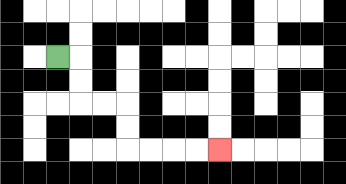{'start': '[2, 2]', 'end': '[9, 6]', 'path_directions': 'R,D,D,R,R,D,D,R,R,R,R', 'path_coordinates': '[[2, 2], [3, 2], [3, 3], [3, 4], [4, 4], [5, 4], [5, 5], [5, 6], [6, 6], [7, 6], [8, 6], [9, 6]]'}